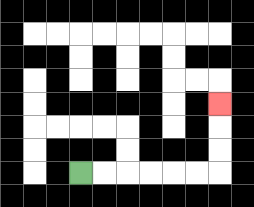{'start': '[3, 7]', 'end': '[9, 4]', 'path_directions': 'R,R,R,R,R,R,U,U,U', 'path_coordinates': '[[3, 7], [4, 7], [5, 7], [6, 7], [7, 7], [8, 7], [9, 7], [9, 6], [9, 5], [9, 4]]'}